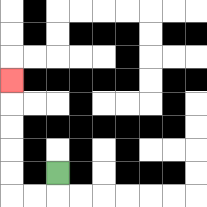{'start': '[2, 7]', 'end': '[0, 3]', 'path_directions': 'D,L,L,U,U,U,U,U', 'path_coordinates': '[[2, 7], [2, 8], [1, 8], [0, 8], [0, 7], [0, 6], [0, 5], [0, 4], [0, 3]]'}